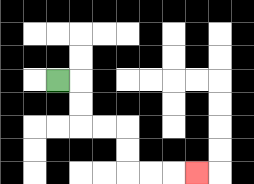{'start': '[2, 3]', 'end': '[8, 7]', 'path_directions': 'R,D,D,R,R,D,D,R,R,R', 'path_coordinates': '[[2, 3], [3, 3], [3, 4], [3, 5], [4, 5], [5, 5], [5, 6], [5, 7], [6, 7], [7, 7], [8, 7]]'}